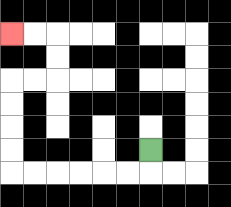{'start': '[6, 6]', 'end': '[0, 1]', 'path_directions': 'D,L,L,L,L,L,L,U,U,U,U,R,R,U,U,L,L', 'path_coordinates': '[[6, 6], [6, 7], [5, 7], [4, 7], [3, 7], [2, 7], [1, 7], [0, 7], [0, 6], [0, 5], [0, 4], [0, 3], [1, 3], [2, 3], [2, 2], [2, 1], [1, 1], [0, 1]]'}